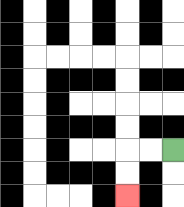{'start': '[7, 6]', 'end': '[5, 8]', 'path_directions': 'L,L,D,D', 'path_coordinates': '[[7, 6], [6, 6], [5, 6], [5, 7], [5, 8]]'}